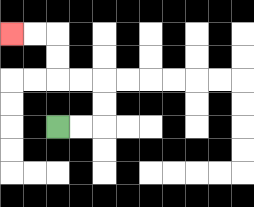{'start': '[2, 5]', 'end': '[0, 1]', 'path_directions': 'R,R,U,U,L,L,U,U,L,L', 'path_coordinates': '[[2, 5], [3, 5], [4, 5], [4, 4], [4, 3], [3, 3], [2, 3], [2, 2], [2, 1], [1, 1], [0, 1]]'}